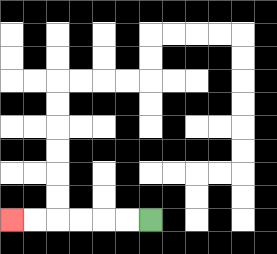{'start': '[6, 9]', 'end': '[0, 9]', 'path_directions': 'L,L,L,L,L,L', 'path_coordinates': '[[6, 9], [5, 9], [4, 9], [3, 9], [2, 9], [1, 9], [0, 9]]'}